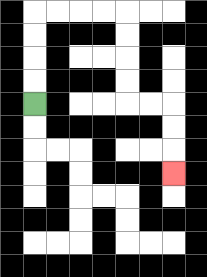{'start': '[1, 4]', 'end': '[7, 7]', 'path_directions': 'U,U,U,U,R,R,R,R,D,D,D,D,R,R,D,D,D', 'path_coordinates': '[[1, 4], [1, 3], [1, 2], [1, 1], [1, 0], [2, 0], [3, 0], [4, 0], [5, 0], [5, 1], [5, 2], [5, 3], [5, 4], [6, 4], [7, 4], [7, 5], [7, 6], [7, 7]]'}